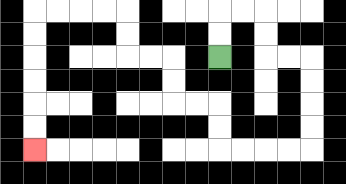{'start': '[9, 2]', 'end': '[1, 6]', 'path_directions': 'U,U,R,R,D,D,R,R,D,D,D,D,L,L,L,L,U,U,L,L,U,U,L,L,U,U,L,L,L,L,D,D,D,D,D,D', 'path_coordinates': '[[9, 2], [9, 1], [9, 0], [10, 0], [11, 0], [11, 1], [11, 2], [12, 2], [13, 2], [13, 3], [13, 4], [13, 5], [13, 6], [12, 6], [11, 6], [10, 6], [9, 6], [9, 5], [9, 4], [8, 4], [7, 4], [7, 3], [7, 2], [6, 2], [5, 2], [5, 1], [5, 0], [4, 0], [3, 0], [2, 0], [1, 0], [1, 1], [1, 2], [1, 3], [1, 4], [1, 5], [1, 6]]'}